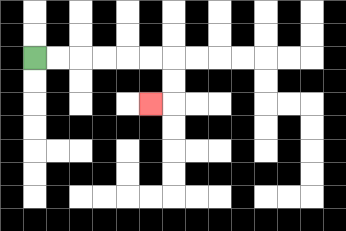{'start': '[1, 2]', 'end': '[6, 4]', 'path_directions': 'R,R,R,R,R,R,D,D,L', 'path_coordinates': '[[1, 2], [2, 2], [3, 2], [4, 2], [5, 2], [6, 2], [7, 2], [7, 3], [7, 4], [6, 4]]'}